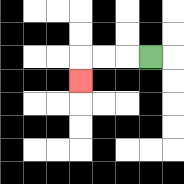{'start': '[6, 2]', 'end': '[3, 3]', 'path_directions': 'L,L,L,D', 'path_coordinates': '[[6, 2], [5, 2], [4, 2], [3, 2], [3, 3]]'}